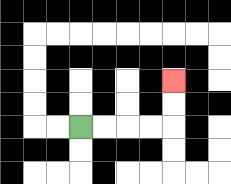{'start': '[3, 5]', 'end': '[7, 3]', 'path_directions': 'R,R,R,R,U,U', 'path_coordinates': '[[3, 5], [4, 5], [5, 5], [6, 5], [7, 5], [7, 4], [7, 3]]'}